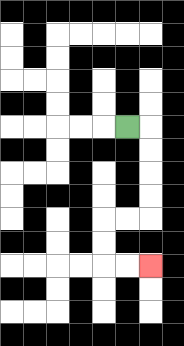{'start': '[5, 5]', 'end': '[6, 11]', 'path_directions': 'R,D,D,D,D,L,L,D,D,R,R', 'path_coordinates': '[[5, 5], [6, 5], [6, 6], [6, 7], [6, 8], [6, 9], [5, 9], [4, 9], [4, 10], [4, 11], [5, 11], [6, 11]]'}